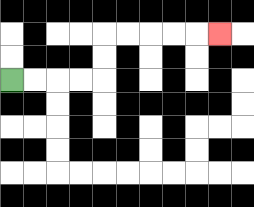{'start': '[0, 3]', 'end': '[9, 1]', 'path_directions': 'R,R,R,R,U,U,R,R,R,R,R', 'path_coordinates': '[[0, 3], [1, 3], [2, 3], [3, 3], [4, 3], [4, 2], [4, 1], [5, 1], [6, 1], [7, 1], [8, 1], [9, 1]]'}